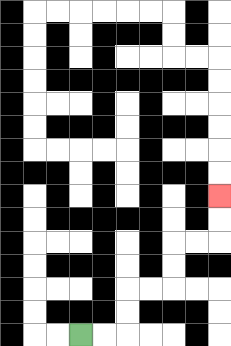{'start': '[3, 14]', 'end': '[9, 8]', 'path_directions': 'R,R,U,U,R,R,U,U,R,R,U,U', 'path_coordinates': '[[3, 14], [4, 14], [5, 14], [5, 13], [5, 12], [6, 12], [7, 12], [7, 11], [7, 10], [8, 10], [9, 10], [9, 9], [9, 8]]'}